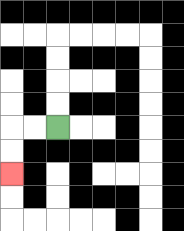{'start': '[2, 5]', 'end': '[0, 7]', 'path_directions': 'L,L,D,D', 'path_coordinates': '[[2, 5], [1, 5], [0, 5], [0, 6], [0, 7]]'}